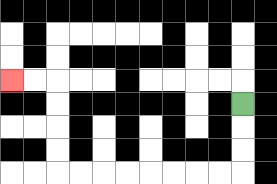{'start': '[10, 4]', 'end': '[0, 3]', 'path_directions': 'D,D,D,L,L,L,L,L,L,L,L,U,U,U,U,L,L', 'path_coordinates': '[[10, 4], [10, 5], [10, 6], [10, 7], [9, 7], [8, 7], [7, 7], [6, 7], [5, 7], [4, 7], [3, 7], [2, 7], [2, 6], [2, 5], [2, 4], [2, 3], [1, 3], [0, 3]]'}